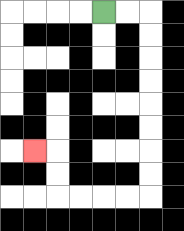{'start': '[4, 0]', 'end': '[1, 6]', 'path_directions': 'R,R,D,D,D,D,D,D,D,D,L,L,L,L,U,U,L', 'path_coordinates': '[[4, 0], [5, 0], [6, 0], [6, 1], [6, 2], [6, 3], [6, 4], [6, 5], [6, 6], [6, 7], [6, 8], [5, 8], [4, 8], [3, 8], [2, 8], [2, 7], [2, 6], [1, 6]]'}